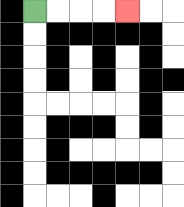{'start': '[1, 0]', 'end': '[5, 0]', 'path_directions': 'R,R,R,R', 'path_coordinates': '[[1, 0], [2, 0], [3, 0], [4, 0], [5, 0]]'}